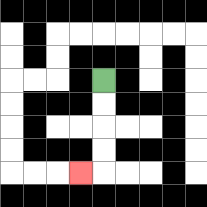{'start': '[4, 3]', 'end': '[3, 7]', 'path_directions': 'D,D,D,D,L', 'path_coordinates': '[[4, 3], [4, 4], [4, 5], [4, 6], [4, 7], [3, 7]]'}